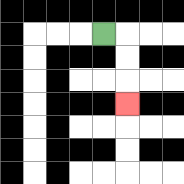{'start': '[4, 1]', 'end': '[5, 4]', 'path_directions': 'R,D,D,D', 'path_coordinates': '[[4, 1], [5, 1], [5, 2], [5, 3], [5, 4]]'}